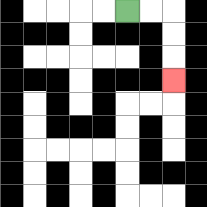{'start': '[5, 0]', 'end': '[7, 3]', 'path_directions': 'R,R,D,D,D', 'path_coordinates': '[[5, 0], [6, 0], [7, 0], [7, 1], [7, 2], [7, 3]]'}